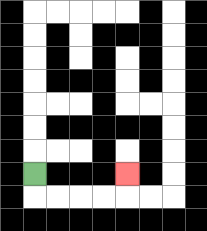{'start': '[1, 7]', 'end': '[5, 7]', 'path_directions': 'D,R,R,R,R,U', 'path_coordinates': '[[1, 7], [1, 8], [2, 8], [3, 8], [4, 8], [5, 8], [5, 7]]'}